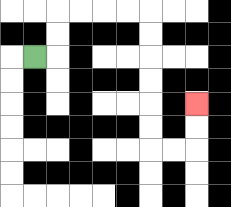{'start': '[1, 2]', 'end': '[8, 4]', 'path_directions': 'R,U,U,R,R,R,R,D,D,D,D,D,D,R,R,U,U', 'path_coordinates': '[[1, 2], [2, 2], [2, 1], [2, 0], [3, 0], [4, 0], [5, 0], [6, 0], [6, 1], [6, 2], [6, 3], [6, 4], [6, 5], [6, 6], [7, 6], [8, 6], [8, 5], [8, 4]]'}